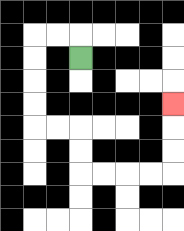{'start': '[3, 2]', 'end': '[7, 4]', 'path_directions': 'U,L,L,D,D,D,D,R,R,D,D,R,R,R,R,U,U,U', 'path_coordinates': '[[3, 2], [3, 1], [2, 1], [1, 1], [1, 2], [1, 3], [1, 4], [1, 5], [2, 5], [3, 5], [3, 6], [3, 7], [4, 7], [5, 7], [6, 7], [7, 7], [7, 6], [7, 5], [7, 4]]'}